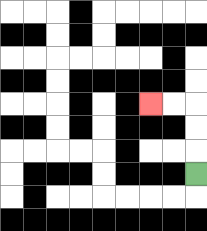{'start': '[8, 7]', 'end': '[6, 4]', 'path_directions': 'U,U,U,L,L', 'path_coordinates': '[[8, 7], [8, 6], [8, 5], [8, 4], [7, 4], [6, 4]]'}